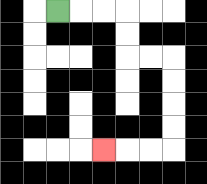{'start': '[2, 0]', 'end': '[4, 6]', 'path_directions': 'R,R,R,D,D,R,R,D,D,D,D,L,L,L', 'path_coordinates': '[[2, 0], [3, 0], [4, 0], [5, 0], [5, 1], [5, 2], [6, 2], [7, 2], [7, 3], [7, 4], [7, 5], [7, 6], [6, 6], [5, 6], [4, 6]]'}